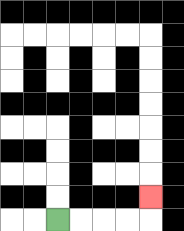{'start': '[2, 9]', 'end': '[6, 8]', 'path_directions': 'R,R,R,R,U', 'path_coordinates': '[[2, 9], [3, 9], [4, 9], [5, 9], [6, 9], [6, 8]]'}